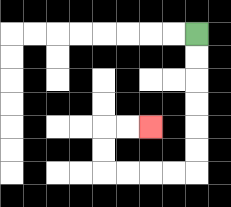{'start': '[8, 1]', 'end': '[6, 5]', 'path_directions': 'D,D,D,D,D,D,L,L,L,L,U,U,R,R', 'path_coordinates': '[[8, 1], [8, 2], [8, 3], [8, 4], [8, 5], [8, 6], [8, 7], [7, 7], [6, 7], [5, 7], [4, 7], [4, 6], [4, 5], [5, 5], [6, 5]]'}